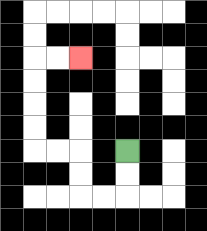{'start': '[5, 6]', 'end': '[3, 2]', 'path_directions': 'D,D,L,L,U,U,L,L,U,U,U,U,R,R', 'path_coordinates': '[[5, 6], [5, 7], [5, 8], [4, 8], [3, 8], [3, 7], [3, 6], [2, 6], [1, 6], [1, 5], [1, 4], [1, 3], [1, 2], [2, 2], [3, 2]]'}